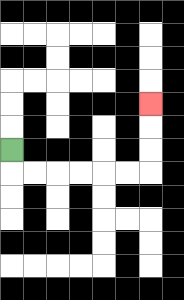{'start': '[0, 6]', 'end': '[6, 4]', 'path_directions': 'D,R,R,R,R,R,R,U,U,U', 'path_coordinates': '[[0, 6], [0, 7], [1, 7], [2, 7], [3, 7], [4, 7], [5, 7], [6, 7], [6, 6], [6, 5], [6, 4]]'}